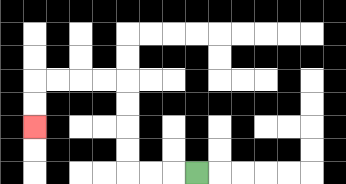{'start': '[8, 7]', 'end': '[1, 5]', 'path_directions': 'L,L,L,U,U,U,U,L,L,L,L,D,D', 'path_coordinates': '[[8, 7], [7, 7], [6, 7], [5, 7], [5, 6], [5, 5], [5, 4], [5, 3], [4, 3], [3, 3], [2, 3], [1, 3], [1, 4], [1, 5]]'}